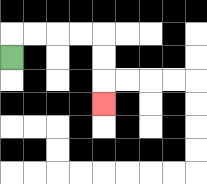{'start': '[0, 2]', 'end': '[4, 4]', 'path_directions': 'U,R,R,R,R,D,D,D', 'path_coordinates': '[[0, 2], [0, 1], [1, 1], [2, 1], [3, 1], [4, 1], [4, 2], [4, 3], [4, 4]]'}